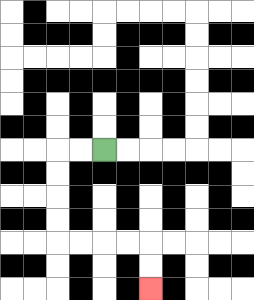{'start': '[4, 6]', 'end': '[6, 12]', 'path_directions': 'L,L,D,D,D,D,R,R,R,R,D,D', 'path_coordinates': '[[4, 6], [3, 6], [2, 6], [2, 7], [2, 8], [2, 9], [2, 10], [3, 10], [4, 10], [5, 10], [6, 10], [6, 11], [6, 12]]'}